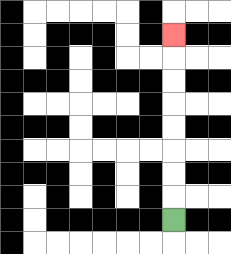{'start': '[7, 9]', 'end': '[7, 1]', 'path_directions': 'U,U,U,U,U,U,U,U', 'path_coordinates': '[[7, 9], [7, 8], [7, 7], [7, 6], [7, 5], [7, 4], [7, 3], [7, 2], [7, 1]]'}